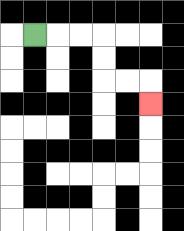{'start': '[1, 1]', 'end': '[6, 4]', 'path_directions': 'R,R,R,D,D,R,R,D', 'path_coordinates': '[[1, 1], [2, 1], [3, 1], [4, 1], [4, 2], [4, 3], [5, 3], [6, 3], [6, 4]]'}